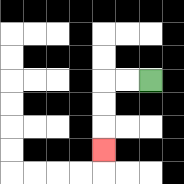{'start': '[6, 3]', 'end': '[4, 6]', 'path_directions': 'L,L,D,D,D', 'path_coordinates': '[[6, 3], [5, 3], [4, 3], [4, 4], [4, 5], [4, 6]]'}